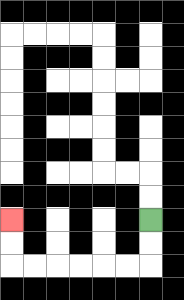{'start': '[6, 9]', 'end': '[0, 9]', 'path_directions': 'D,D,L,L,L,L,L,L,U,U', 'path_coordinates': '[[6, 9], [6, 10], [6, 11], [5, 11], [4, 11], [3, 11], [2, 11], [1, 11], [0, 11], [0, 10], [0, 9]]'}